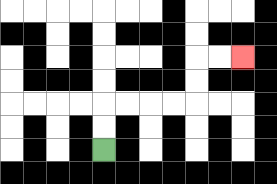{'start': '[4, 6]', 'end': '[10, 2]', 'path_directions': 'U,U,R,R,R,R,U,U,R,R', 'path_coordinates': '[[4, 6], [4, 5], [4, 4], [5, 4], [6, 4], [7, 4], [8, 4], [8, 3], [8, 2], [9, 2], [10, 2]]'}